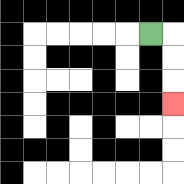{'start': '[6, 1]', 'end': '[7, 4]', 'path_directions': 'R,D,D,D', 'path_coordinates': '[[6, 1], [7, 1], [7, 2], [7, 3], [7, 4]]'}